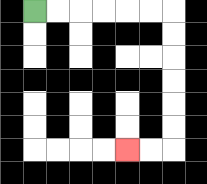{'start': '[1, 0]', 'end': '[5, 6]', 'path_directions': 'R,R,R,R,R,R,D,D,D,D,D,D,L,L', 'path_coordinates': '[[1, 0], [2, 0], [3, 0], [4, 0], [5, 0], [6, 0], [7, 0], [7, 1], [7, 2], [7, 3], [7, 4], [7, 5], [7, 6], [6, 6], [5, 6]]'}